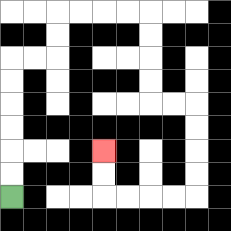{'start': '[0, 8]', 'end': '[4, 6]', 'path_directions': 'U,U,U,U,U,U,R,R,U,U,R,R,R,R,D,D,D,D,R,R,D,D,D,D,L,L,L,L,U,U', 'path_coordinates': '[[0, 8], [0, 7], [0, 6], [0, 5], [0, 4], [0, 3], [0, 2], [1, 2], [2, 2], [2, 1], [2, 0], [3, 0], [4, 0], [5, 0], [6, 0], [6, 1], [6, 2], [6, 3], [6, 4], [7, 4], [8, 4], [8, 5], [8, 6], [8, 7], [8, 8], [7, 8], [6, 8], [5, 8], [4, 8], [4, 7], [4, 6]]'}